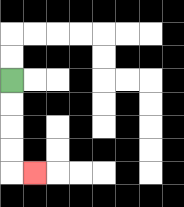{'start': '[0, 3]', 'end': '[1, 7]', 'path_directions': 'D,D,D,D,R', 'path_coordinates': '[[0, 3], [0, 4], [0, 5], [0, 6], [0, 7], [1, 7]]'}